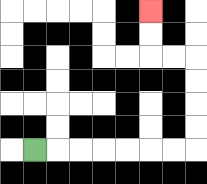{'start': '[1, 6]', 'end': '[6, 0]', 'path_directions': 'R,R,R,R,R,R,R,U,U,U,U,L,L,U,U', 'path_coordinates': '[[1, 6], [2, 6], [3, 6], [4, 6], [5, 6], [6, 6], [7, 6], [8, 6], [8, 5], [8, 4], [8, 3], [8, 2], [7, 2], [6, 2], [6, 1], [6, 0]]'}